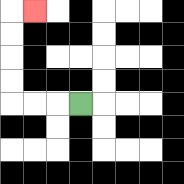{'start': '[3, 4]', 'end': '[1, 0]', 'path_directions': 'L,L,L,U,U,U,U,R', 'path_coordinates': '[[3, 4], [2, 4], [1, 4], [0, 4], [0, 3], [0, 2], [0, 1], [0, 0], [1, 0]]'}